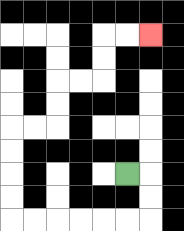{'start': '[5, 7]', 'end': '[6, 1]', 'path_directions': 'R,D,D,L,L,L,L,L,L,U,U,U,U,R,R,U,U,R,R,U,U,R,R', 'path_coordinates': '[[5, 7], [6, 7], [6, 8], [6, 9], [5, 9], [4, 9], [3, 9], [2, 9], [1, 9], [0, 9], [0, 8], [0, 7], [0, 6], [0, 5], [1, 5], [2, 5], [2, 4], [2, 3], [3, 3], [4, 3], [4, 2], [4, 1], [5, 1], [6, 1]]'}